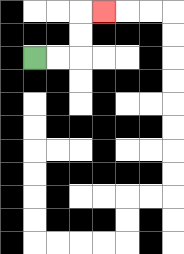{'start': '[1, 2]', 'end': '[4, 0]', 'path_directions': 'R,R,U,U,R', 'path_coordinates': '[[1, 2], [2, 2], [3, 2], [3, 1], [3, 0], [4, 0]]'}